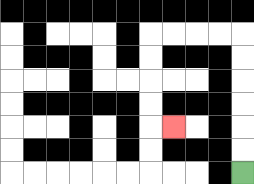{'start': '[10, 7]', 'end': '[7, 5]', 'path_directions': 'U,U,U,U,U,U,L,L,L,L,D,D,D,D,R', 'path_coordinates': '[[10, 7], [10, 6], [10, 5], [10, 4], [10, 3], [10, 2], [10, 1], [9, 1], [8, 1], [7, 1], [6, 1], [6, 2], [6, 3], [6, 4], [6, 5], [7, 5]]'}